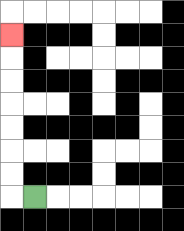{'start': '[1, 8]', 'end': '[0, 1]', 'path_directions': 'L,U,U,U,U,U,U,U', 'path_coordinates': '[[1, 8], [0, 8], [0, 7], [0, 6], [0, 5], [0, 4], [0, 3], [0, 2], [0, 1]]'}